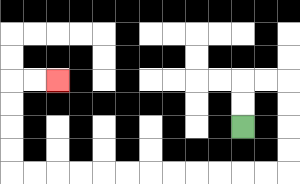{'start': '[10, 5]', 'end': '[2, 3]', 'path_directions': 'U,U,R,R,D,D,D,D,L,L,L,L,L,L,L,L,L,L,L,L,U,U,U,U,R,R', 'path_coordinates': '[[10, 5], [10, 4], [10, 3], [11, 3], [12, 3], [12, 4], [12, 5], [12, 6], [12, 7], [11, 7], [10, 7], [9, 7], [8, 7], [7, 7], [6, 7], [5, 7], [4, 7], [3, 7], [2, 7], [1, 7], [0, 7], [0, 6], [0, 5], [0, 4], [0, 3], [1, 3], [2, 3]]'}